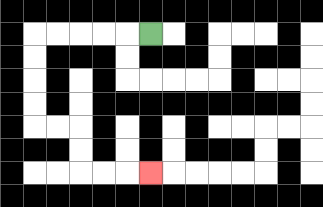{'start': '[6, 1]', 'end': '[6, 7]', 'path_directions': 'L,L,L,L,L,D,D,D,D,R,R,D,D,R,R,R', 'path_coordinates': '[[6, 1], [5, 1], [4, 1], [3, 1], [2, 1], [1, 1], [1, 2], [1, 3], [1, 4], [1, 5], [2, 5], [3, 5], [3, 6], [3, 7], [4, 7], [5, 7], [6, 7]]'}